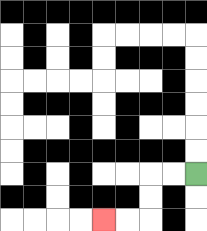{'start': '[8, 7]', 'end': '[4, 9]', 'path_directions': 'L,L,D,D,L,L', 'path_coordinates': '[[8, 7], [7, 7], [6, 7], [6, 8], [6, 9], [5, 9], [4, 9]]'}